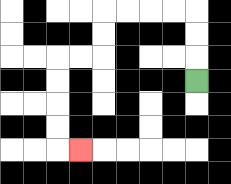{'start': '[8, 3]', 'end': '[3, 6]', 'path_directions': 'U,U,U,L,L,L,L,D,D,L,L,D,D,D,D,R', 'path_coordinates': '[[8, 3], [8, 2], [8, 1], [8, 0], [7, 0], [6, 0], [5, 0], [4, 0], [4, 1], [4, 2], [3, 2], [2, 2], [2, 3], [2, 4], [2, 5], [2, 6], [3, 6]]'}